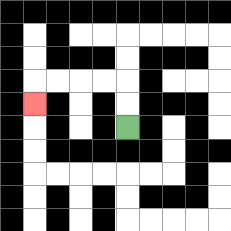{'start': '[5, 5]', 'end': '[1, 4]', 'path_directions': 'U,U,L,L,L,L,D', 'path_coordinates': '[[5, 5], [5, 4], [5, 3], [4, 3], [3, 3], [2, 3], [1, 3], [1, 4]]'}